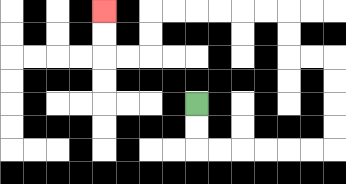{'start': '[8, 4]', 'end': '[4, 0]', 'path_directions': 'D,D,R,R,R,R,R,R,U,U,U,U,L,L,U,U,L,L,L,L,L,L,D,D,L,L,U,U', 'path_coordinates': '[[8, 4], [8, 5], [8, 6], [9, 6], [10, 6], [11, 6], [12, 6], [13, 6], [14, 6], [14, 5], [14, 4], [14, 3], [14, 2], [13, 2], [12, 2], [12, 1], [12, 0], [11, 0], [10, 0], [9, 0], [8, 0], [7, 0], [6, 0], [6, 1], [6, 2], [5, 2], [4, 2], [4, 1], [4, 0]]'}